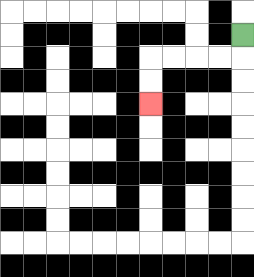{'start': '[10, 1]', 'end': '[6, 4]', 'path_directions': 'D,L,L,L,L,D,D', 'path_coordinates': '[[10, 1], [10, 2], [9, 2], [8, 2], [7, 2], [6, 2], [6, 3], [6, 4]]'}